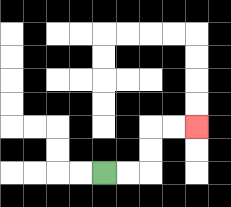{'start': '[4, 7]', 'end': '[8, 5]', 'path_directions': 'R,R,U,U,R,R', 'path_coordinates': '[[4, 7], [5, 7], [6, 7], [6, 6], [6, 5], [7, 5], [8, 5]]'}